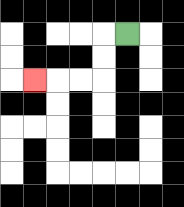{'start': '[5, 1]', 'end': '[1, 3]', 'path_directions': 'L,D,D,L,L,L', 'path_coordinates': '[[5, 1], [4, 1], [4, 2], [4, 3], [3, 3], [2, 3], [1, 3]]'}